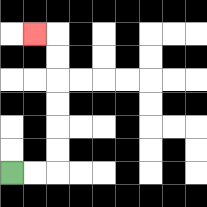{'start': '[0, 7]', 'end': '[1, 1]', 'path_directions': 'R,R,U,U,U,U,U,U,L', 'path_coordinates': '[[0, 7], [1, 7], [2, 7], [2, 6], [2, 5], [2, 4], [2, 3], [2, 2], [2, 1], [1, 1]]'}